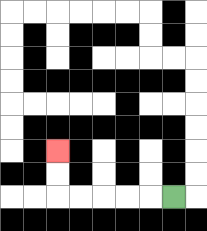{'start': '[7, 8]', 'end': '[2, 6]', 'path_directions': 'L,L,L,L,L,U,U', 'path_coordinates': '[[7, 8], [6, 8], [5, 8], [4, 8], [3, 8], [2, 8], [2, 7], [2, 6]]'}